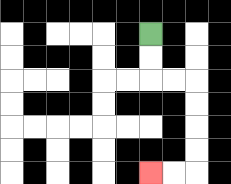{'start': '[6, 1]', 'end': '[6, 7]', 'path_directions': 'D,D,R,R,D,D,D,D,L,L', 'path_coordinates': '[[6, 1], [6, 2], [6, 3], [7, 3], [8, 3], [8, 4], [8, 5], [8, 6], [8, 7], [7, 7], [6, 7]]'}